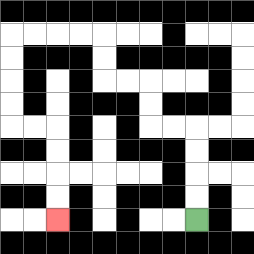{'start': '[8, 9]', 'end': '[2, 9]', 'path_directions': 'U,U,U,U,L,L,U,U,L,L,U,U,L,L,L,L,D,D,D,D,R,R,D,D,D,D', 'path_coordinates': '[[8, 9], [8, 8], [8, 7], [8, 6], [8, 5], [7, 5], [6, 5], [6, 4], [6, 3], [5, 3], [4, 3], [4, 2], [4, 1], [3, 1], [2, 1], [1, 1], [0, 1], [0, 2], [0, 3], [0, 4], [0, 5], [1, 5], [2, 5], [2, 6], [2, 7], [2, 8], [2, 9]]'}